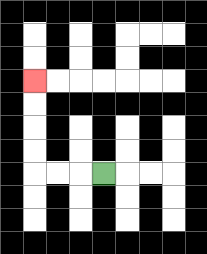{'start': '[4, 7]', 'end': '[1, 3]', 'path_directions': 'L,L,L,U,U,U,U', 'path_coordinates': '[[4, 7], [3, 7], [2, 7], [1, 7], [1, 6], [1, 5], [1, 4], [1, 3]]'}